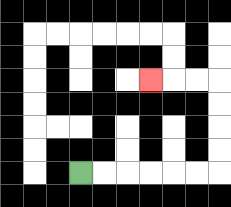{'start': '[3, 7]', 'end': '[6, 3]', 'path_directions': 'R,R,R,R,R,R,U,U,U,U,L,L,L', 'path_coordinates': '[[3, 7], [4, 7], [5, 7], [6, 7], [7, 7], [8, 7], [9, 7], [9, 6], [9, 5], [9, 4], [9, 3], [8, 3], [7, 3], [6, 3]]'}